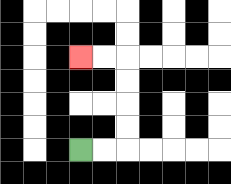{'start': '[3, 6]', 'end': '[3, 2]', 'path_directions': 'R,R,U,U,U,U,L,L', 'path_coordinates': '[[3, 6], [4, 6], [5, 6], [5, 5], [5, 4], [5, 3], [5, 2], [4, 2], [3, 2]]'}